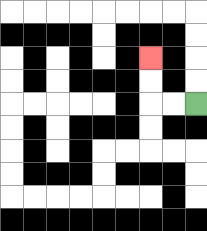{'start': '[8, 4]', 'end': '[6, 2]', 'path_directions': 'L,L,U,U', 'path_coordinates': '[[8, 4], [7, 4], [6, 4], [6, 3], [6, 2]]'}